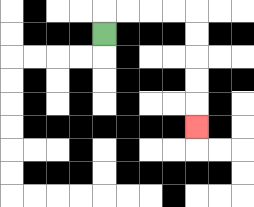{'start': '[4, 1]', 'end': '[8, 5]', 'path_directions': 'U,R,R,R,R,D,D,D,D,D', 'path_coordinates': '[[4, 1], [4, 0], [5, 0], [6, 0], [7, 0], [8, 0], [8, 1], [8, 2], [8, 3], [8, 4], [8, 5]]'}